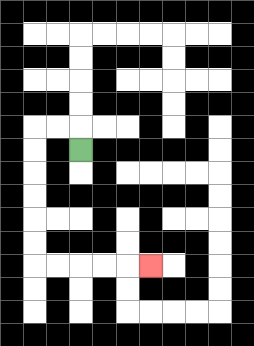{'start': '[3, 6]', 'end': '[6, 11]', 'path_directions': 'U,L,L,D,D,D,D,D,D,R,R,R,R,R', 'path_coordinates': '[[3, 6], [3, 5], [2, 5], [1, 5], [1, 6], [1, 7], [1, 8], [1, 9], [1, 10], [1, 11], [2, 11], [3, 11], [4, 11], [5, 11], [6, 11]]'}